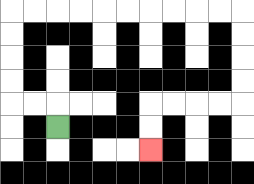{'start': '[2, 5]', 'end': '[6, 6]', 'path_directions': 'U,L,L,U,U,U,U,R,R,R,R,R,R,R,R,R,R,D,D,D,D,L,L,L,L,D,D', 'path_coordinates': '[[2, 5], [2, 4], [1, 4], [0, 4], [0, 3], [0, 2], [0, 1], [0, 0], [1, 0], [2, 0], [3, 0], [4, 0], [5, 0], [6, 0], [7, 0], [8, 0], [9, 0], [10, 0], [10, 1], [10, 2], [10, 3], [10, 4], [9, 4], [8, 4], [7, 4], [6, 4], [6, 5], [6, 6]]'}